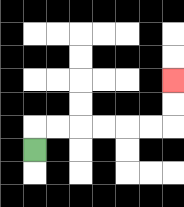{'start': '[1, 6]', 'end': '[7, 3]', 'path_directions': 'U,R,R,R,R,R,R,U,U', 'path_coordinates': '[[1, 6], [1, 5], [2, 5], [3, 5], [4, 5], [5, 5], [6, 5], [7, 5], [7, 4], [7, 3]]'}